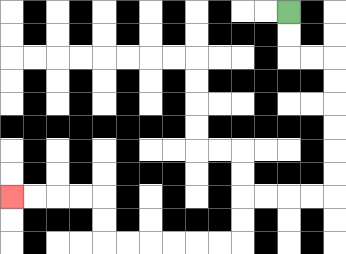{'start': '[12, 0]', 'end': '[0, 8]', 'path_directions': 'D,D,R,R,D,D,D,D,D,D,L,L,L,L,D,D,L,L,L,L,L,L,U,U,L,L,L,L', 'path_coordinates': '[[12, 0], [12, 1], [12, 2], [13, 2], [14, 2], [14, 3], [14, 4], [14, 5], [14, 6], [14, 7], [14, 8], [13, 8], [12, 8], [11, 8], [10, 8], [10, 9], [10, 10], [9, 10], [8, 10], [7, 10], [6, 10], [5, 10], [4, 10], [4, 9], [4, 8], [3, 8], [2, 8], [1, 8], [0, 8]]'}